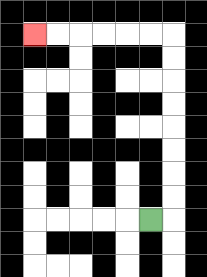{'start': '[6, 9]', 'end': '[1, 1]', 'path_directions': 'R,U,U,U,U,U,U,U,U,L,L,L,L,L,L', 'path_coordinates': '[[6, 9], [7, 9], [7, 8], [7, 7], [7, 6], [7, 5], [7, 4], [7, 3], [7, 2], [7, 1], [6, 1], [5, 1], [4, 1], [3, 1], [2, 1], [1, 1]]'}